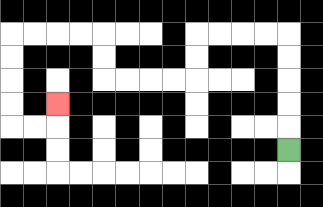{'start': '[12, 6]', 'end': '[2, 4]', 'path_directions': 'U,U,U,U,U,L,L,L,L,D,D,L,L,L,L,U,U,L,L,L,L,D,D,D,D,R,R,U', 'path_coordinates': '[[12, 6], [12, 5], [12, 4], [12, 3], [12, 2], [12, 1], [11, 1], [10, 1], [9, 1], [8, 1], [8, 2], [8, 3], [7, 3], [6, 3], [5, 3], [4, 3], [4, 2], [4, 1], [3, 1], [2, 1], [1, 1], [0, 1], [0, 2], [0, 3], [0, 4], [0, 5], [1, 5], [2, 5], [2, 4]]'}